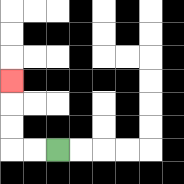{'start': '[2, 6]', 'end': '[0, 3]', 'path_directions': 'L,L,U,U,U', 'path_coordinates': '[[2, 6], [1, 6], [0, 6], [0, 5], [0, 4], [0, 3]]'}